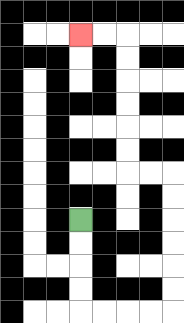{'start': '[3, 9]', 'end': '[3, 1]', 'path_directions': 'D,D,D,D,R,R,R,R,U,U,U,U,U,U,L,L,U,U,U,U,U,U,L,L', 'path_coordinates': '[[3, 9], [3, 10], [3, 11], [3, 12], [3, 13], [4, 13], [5, 13], [6, 13], [7, 13], [7, 12], [7, 11], [7, 10], [7, 9], [7, 8], [7, 7], [6, 7], [5, 7], [5, 6], [5, 5], [5, 4], [5, 3], [5, 2], [5, 1], [4, 1], [3, 1]]'}